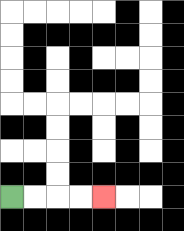{'start': '[0, 8]', 'end': '[4, 8]', 'path_directions': 'R,R,R,R', 'path_coordinates': '[[0, 8], [1, 8], [2, 8], [3, 8], [4, 8]]'}